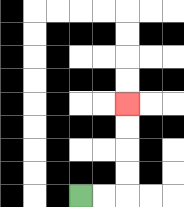{'start': '[3, 8]', 'end': '[5, 4]', 'path_directions': 'R,R,U,U,U,U', 'path_coordinates': '[[3, 8], [4, 8], [5, 8], [5, 7], [5, 6], [5, 5], [5, 4]]'}